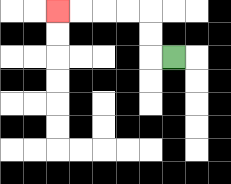{'start': '[7, 2]', 'end': '[2, 0]', 'path_directions': 'L,U,U,L,L,L,L', 'path_coordinates': '[[7, 2], [6, 2], [6, 1], [6, 0], [5, 0], [4, 0], [3, 0], [2, 0]]'}